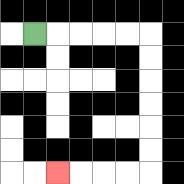{'start': '[1, 1]', 'end': '[2, 7]', 'path_directions': 'R,R,R,R,R,D,D,D,D,D,D,L,L,L,L', 'path_coordinates': '[[1, 1], [2, 1], [3, 1], [4, 1], [5, 1], [6, 1], [6, 2], [6, 3], [6, 4], [6, 5], [6, 6], [6, 7], [5, 7], [4, 7], [3, 7], [2, 7]]'}